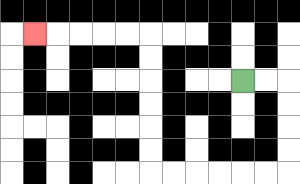{'start': '[10, 3]', 'end': '[1, 1]', 'path_directions': 'R,R,D,D,D,D,L,L,L,L,L,L,U,U,U,U,U,U,L,L,L,L,L', 'path_coordinates': '[[10, 3], [11, 3], [12, 3], [12, 4], [12, 5], [12, 6], [12, 7], [11, 7], [10, 7], [9, 7], [8, 7], [7, 7], [6, 7], [6, 6], [6, 5], [6, 4], [6, 3], [6, 2], [6, 1], [5, 1], [4, 1], [3, 1], [2, 1], [1, 1]]'}